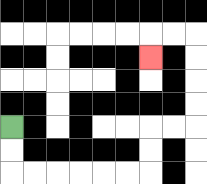{'start': '[0, 5]', 'end': '[6, 2]', 'path_directions': 'D,D,R,R,R,R,R,R,U,U,R,R,U,U,U,U,L,L,D', 'path_coordinates': '[[0, 5], [0, 6], [0, 7], [1, 7], [2, 7], [3, 7], [4, 7], [5, 7], [6, 7], [6, 6], [6, 5], [7, 5], [8, 5], [8, 4], [8, 3], [8, 2], [8, 1], [7, 1], [6, 1], [6, 2]]'}